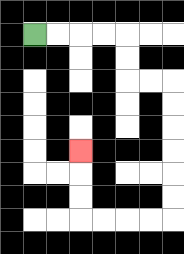{'start': '[1, 1]', 'end': '[3, 6]', 'path_directions': 'R,R,R,R,D,D,R,R,D,D,D,D,D,D,L,L,L,L,U,U,U', 'path_coordinates': '[[1, 1], [2, 1], [3, 1], [4, 1], [5, 1], [5, 2], [5, 3], [6, 3], [7, 3], [7, 4], [7, 5], [7, 6], [7, 7], [7, 8], [7, 9], [6, 9], [5, 9], [4, 9], [3, 9], [3, 8], [3, 7], [3, 6]]'}